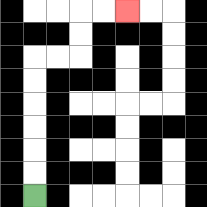{'start': '[1, 8]', 'end': '[5, 0]', 'path_directions': 'U,U,U,U,U,U,R,R,U,U,R,R', 'path_coordinates': '[[1, 8], [1, 7], [1, 6], [1, 5], [1, 4], [1, 3], [1, 2], [2, 2], [3, 2], [3, 1], [3, 0], [4, 0], [5, 0]]'}